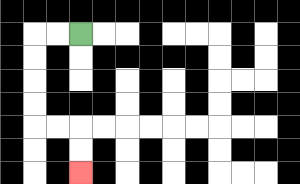{'start': '[3, 1]', 'end': '[3, 7]', 'path_directions': 'L,L,D,D,D,D,R,R,D,D', 'path_coordinates': '[[3, 1], [2, 1], [1, 1], [1, 2], [1, 3], [1, 4], [1, 5], [2, 5], [3, 5], [3, 6], [3, 7]]'}